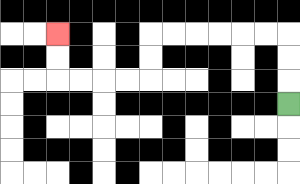{'start': '[12, 4]', 'end': '[2, 1]', 'path_directions': 'U,U,U,L,L,L,L,L,L,D,D,L,L,L,L,U,U', 'path_coordinates': '[[12, 4], [12, 3], [12, 2], [12, 1], [11, 1], [10, 1], [9, 1], [8, 1], [7, 1], [6, 1], [6, 2], [6, 3], [5, 3], [4, 3], [3, 3], [2, 3], [2, 2], [2, 1]]'}